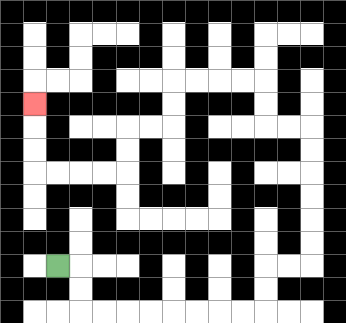{'start': '[2, 11]', 'end': '[1, 4]', 'path_directions': 'R,D,D,R,R,R,R,R,R,R,R,U,U,R,R,U,U,U,U,U,U,L,L,U,U,L,L,L,L,D,D,L,L,D,D,L,L,L,L,U,U,U', 'path_coordinates': '[[2, 11], [3, 11], [3, 12], [3, 13], [4, 13], [5, 13], [6, 13], [7, 13], [8, 13], [9, 13], [10, 13], [11, 13], [11, 12], [11, 11], [12, 11], [13, 11], [13, 10], [13, 9], [13, 8], [13, 7], [13, 6], [13, 5], [12, 5], [11, 5], [11, 4], [11, 3], [10, 3], [9, 3], [8, 3], [7, 3], [7, 4], [7, 5], [6, 5], [5, 5], [5, 6], [5, 7], [4, 7], [3, 7], [2, 7], [1, 7], [1, 6], [1, 5], [1, 4]]'}